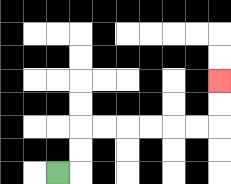{'start': '[2, 7]', 'end': '[9, 3]', 'path_directions': 'R,U,U,R,R,R,R,R,R,U,U', 'path_coordinates': '[[2, 7], [3, 7], [3, 6], [3, 5], [4, 5], [5, 5], [6, 5], [7, 5], [8, 5], [9, 5], [9, 4], [9, 3]]'}